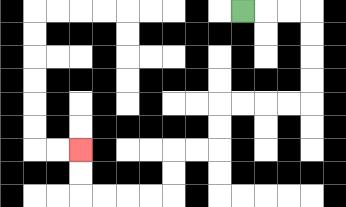{'start': '[10, 0]', 'end': '[3, 6]', 'path_directions': 'R,R,R,D,D,D,D,L,L,L,L,D,D,L,L,D,D,L,L,L,L,U,U', 'path_coordinates': '[[10, 0], [11, 0], [12, 0], [13, 0], [13, 1], [13, 2], [13, 3], [13, 4], [12, 4], [11, 4], [10, 4], [9, 4], [9, 5], [9, 6], [8, 6], [7, 6], [7, 7], [7, 8], [6, 8], [5, 8], [4, 8], [3, 8], [3, 7], [3, 6]]'}